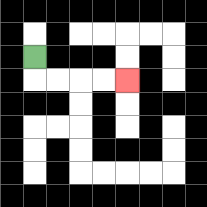{'start': '[1, 2]', 'end': '[5, 3]', 'path_directions': 'D,R,R,R,R', 'path_coordinates': '[[1, 2], [1, 3], [2, 3], [3, 3], [4, 3], [5, 3]]'}